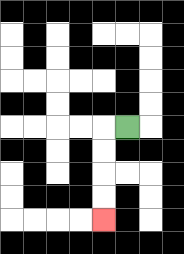{'start': '[5, 5]', 'end': '[4, 9]', 'path_directions': 'L,D,D,D,D', 'path_coordinates': '[[5, 5], [4, 5], [4, 6], [4, 7], [4, 8], [4, 9]]'}